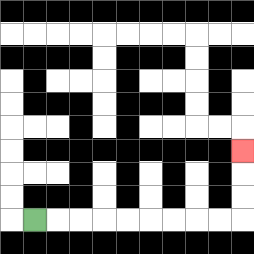{'start': '[1, 9]', 'end': '[10, 6]', 'path_directions': 'R,R,R,R,R,R,R,R,R,U,U,U', 'path_coordinates': '[[1, 9], [2, 9], [3, 9], [4, 9], [5, 9], [6, 9], [7, 9], [8, 9], [9, 9], [10, 9], [10, 8], [10, 7], [10, 6]]'}